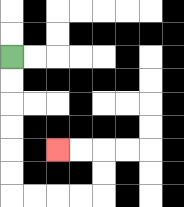{'start': '[0, 2]', 'end': '[2, 6]', 'path_directions': 'D,D,D,D,D,D,R,R,R,R,U,U,L,L', 'path_coordinates': '[[0, 2], [0, 3], [0, 4], [0, 5], [0, 6], [0, 7], [0, 8], [1, 8], [2, 8], [3, 8], [4, 8], [4, 7], [4, 6], [3, 6], [2, 6]]'}